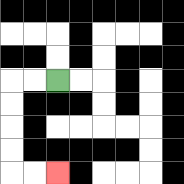{'start': '[2, 3]', 'end': '[2, 7]', 'path_directions': 'L,L,D,D,D,D,R,R', 'path_coordinates': '[[2, 3], [1, 3], [0, 3], [0, 4], [0, 5], [0, 6], [0, 7], [1, 7], [2, 7]]'}